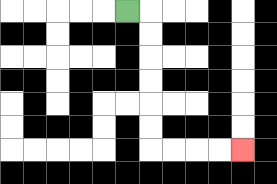{'start': '[5, 0]', 'end': '[10, 6]', 'path_directions': 'R,D,D,D,D,D,D,R,R,R,R', 'path_coordinates': '[[5, 0], [6, 0], [6, 1], [6, 2], [6, 3], [6, 4], [6, 5], [6, 6], [7, 6], [8, 6], [9, 6], [10, 6]]'}